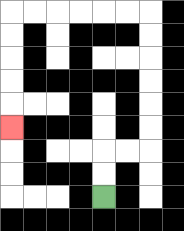{'start': '[4, 8]', 'end': '[0, 5]', 'path_directions': 'U,U,R,R,U,U,U,U,U,U,L,L,L,L,L,L,D,D,D,D,D', 'path_coordinates': '[[4, 8], [4, 7], [4, 6], [5, 6], [6, 6], [6, 5], [6, 4], [6, 3], [6, 2], [6, 1], [6, 0], [5, 0], [4, 0], [3, 0], [2, 0], [1, 0], [0, 0], [0, 1], [0, 2], [0, 3], [0, 4], [0, 5]]'}